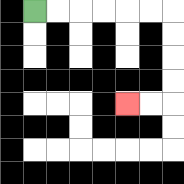{'start': '[1, 0]', 'end': '[5, 4]', 'path_directions': 'R,R,R,R,R,R,D,D,D,D,L,L', 'path_coordinates': '[[1, 0], [2, 0], [3, 0], [4, 0], [5, 0], [6, 0], [7, 0], [7, 1], [7, 2], [7, 3], [7, 4], [6, 4], [5, 4]]'}